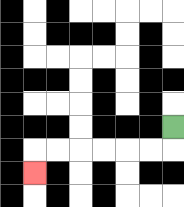{'start': '[7, 5]', 'end': '[1, 7]', 'path_directions': 'D,L,L,L,L,L,L,D', 'path_coordinates': '[[7, 5], [7, 6], [6, 6], [5, 6], [4, 6], [3, 6], [2, 6], [1, 6], [1, 7]]'}